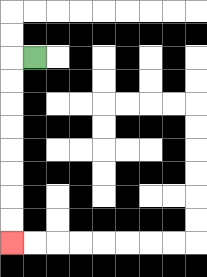{'start': '[1, 2]', 'end': '[0, 10]', 'path_directions': 'L,D,D,D,D,D,D,D,D', 'path_coordinates': '[[1, 2], [0, 2], [0, 3], [0, 4], [0, 5], [0, 6], [0, 7], [0, 8], [0, 9], [0, 10]]'}